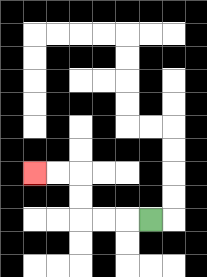{'start': '[6, 9]', 'end': '[1, 7]', 'path_directions': 'L,L,L,U,U,L,L', 'path_coordinates': '[[6, 9], [5, 9], [4, 9], [3, 9], [3, 8], [3, 7], [2, 7], [1, 7]]'}